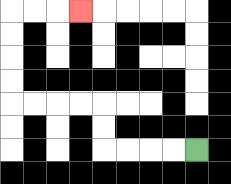{'start': '[8, 6]', 'end': '[3, 0]', 'path_directions': 'L,L,L,L,U,U,L,L,L,L,U,U,U,U,R,R,R', 'path_coordinates': '[[8, 6], [7, 6], [6, 6], [5, 6], [4, 6], [4, 5], [4, 4], [3, 4], [2, 4], [1, 4], [0, 4], [0, 3], [0, 2], [0, 1], [0, 0], [1, 0], [2, 0], [3, 0]]'}